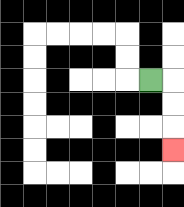{'start': '[6, 3]', 'end': '[7, 6]', 'path_directions': 'R,D,D,D', 'path_coordinates': '[[6, 3], [7, 3], [7, 4], [7, 5], [7, 6]]'}